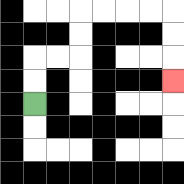{'start': '[1, 4]', 'end': '[7, 3]', 'path_directions': 'U,U,R,R,U,U,R,R,R,R,D,D,D', 'path_coordinates': '[[1, 4], [1, 3], [1, 2], [2, 2], [3, 2], [3, 1], [3, 0], [4, 0], [5, 0], [6, 0], [7, 0], [7, 1], [7, 2], [7, 3]]'}